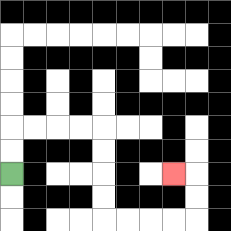{'start': '[0, 7]', 'end': '[7, 7]', 'path_directions': 'U,U,R,R,R,R,D,D,D,D,R,R,R,R,U,U,L', 'path_coordinates': '[[0, 7], [0, 6], [0, 5], [1, 5], [2, 5], [3, 5], [4, 5], [4, 6], [4, 7], [4, 8], [4, 9], [5, 9], [6, 9], [7, 9], [8, 9], [8, 8], [8, 7], [7, 7]]'}